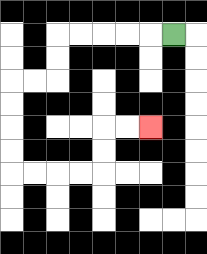{'start': '[7, 1]', 'end': '[6, 5]', 'path_directions': 'L,L,L,L,L,D,D,L,L,D,D,D,D,R,R,R,R,U,U,R,R', 'path_coordinates': '[[7, 1], [6, 1], [5, 1], [4, 1], [3, 1], [2, 1], [2, 2], [2, 3], [1, 3], [0, 3], [0, 4], [0, 5], [0, 6], [0, 7], [1, 7], [2, 7], [3, 7], [4, 7], [4, 6], [4, 5], [5, 5], [6, 5]]'}